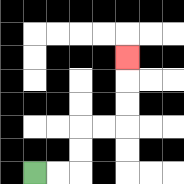{'start': '[1, 7]', 'end': '[5, 2]', 'path_directions': 'R,R,U,U,R,R,U,U,U', 'path_coordinates': '[[1, 7], [2, 7], [3, 7], [3, 6], [3, 5], [4, 5], [5, 5], [5, 4], [5, 3], [5, 2]]'}